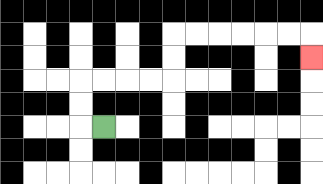{'start': '[4, 5]', 'end': '[13, 2]', 'path_directions': 'L,U,U,R,R,R,R,U,U,R,R,R,R,R,R,D', 'path_coordinates': '[[4, 5], [3, 5], [3, 4], [3, 3], [4, 3], [5, 3], [6, 3], [7, 3], [7, 2], [7, 1], [8, 1], [9, 1], [10, 1], [11, 1], [12, 1], [13, 1], [13, 2]]'}